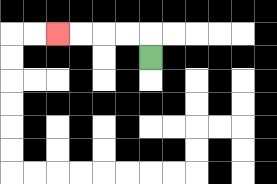{'start': '[6, 2]', 'end': '[2, 1]', 'path_directions': 'U,L,L,L,L', 'path_coordinates': '[[6, 2], [6, 1], [5, 1], [4, 1], [3, 1], [2, 1]]'}